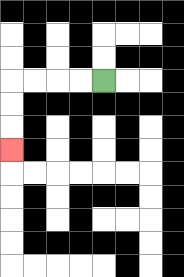{'start': '[4, 3]', 'end': '[0, 6]', 'path_directions': 'L,L,L,L,D,D,D', 'path_coordinates': '[[4, 3], [3, 3], [2, 3], [1, 3], [0, 3], [0, 4], [0, 5], [0, 6]]'}